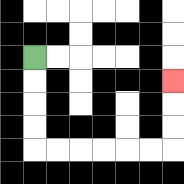{'start': '[1, 2]', 'end': '[7, 3]', 'path_directions': 'D,D,D,D,R,R,R,R,R,R,U,U,U', 'path_coordinates': '[[1, 2], [1, 3], [1, 4], [1, 5], [1, 6], [2, 6], [3, 6], [4, 6], [5, 6], [6, 6], [7, 6], [7, 5], [7, 4], [7, 3]]'}